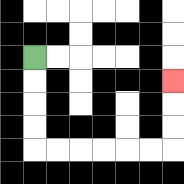{'start': '[1, 2]', 'end': '[7, 3]', 'path_directions': 'D,D,D,D,R,R,R,R,R,R,U,U,U', 'path_coordinates': '[[1, 2], [1, 3], [1, 4], [1, 5], [1, 6], [2, 6], [3, 6], [4, 6], [5, 6], [6, 6], [7, 6], [7, 5], [7, 4], [7, 3]]'}